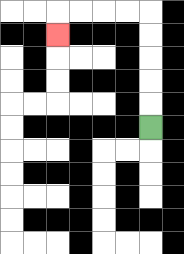{'start': '[6, 5]', 'end': '[2, 1]', 'path_directions': 'U,U,U,U,U,L,L,L,L,D', 'path_coordinates': '[[6, 5], [6, 4], [6, 3], [6, 2], [6, 1], [6, 0], [5, 0], [4, 0], [3, 0], [2, 0], [2, 1]]'}